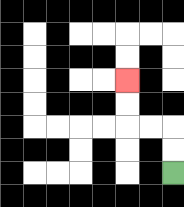{'start': '[7, 7]', 'end': '[5, 3]', 'path_directions': 'U,U,L,L,U,U', 'path_coordinates': '[[7, 7], [7, 6], [7, 5], [6, 5], [5, 5], [5, 4], [5, 3]]'}